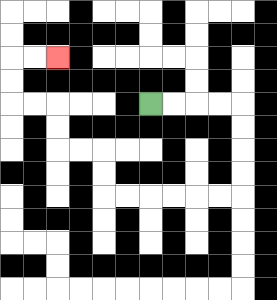{'start': '[6, 4]', 'end': '[2, 2]', 'path_directions': 'R,R,R,R,D,D,D,D,L,L,L,L,L,L,U,U,L,L,U,U,L,L,U,U,R,R', 'path_coordinates': '[[6, 4], [7, 4], [8, 4], [9, 4], [10, 4], [10, 5], [10, 6], [10, 7], [10, 8], [9, 8], [8, 8], [7, 8], [6, 8], [5, 8], [4, 8], [4, 7], [4, 6], [3, 6], [2, 6], [2, 5], [2, 4], [1, 4], [0, 4], [0, 3], [0, 2], [1, 2], [2, 2]]'}